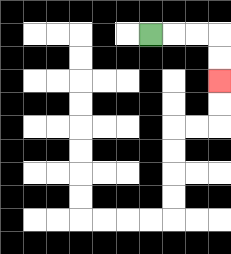{'start': '[6, 1]', 'end': '[9, 3]', 'path_directions': 'R,R,R,D,D', 'path_coordinates': '[[6, 1], [7, 1], [8, 1], [9, 1], [9, 2], [9, 3]]'}